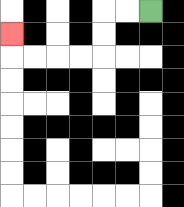{'start': '[6, 0]', 'end': '[0, 1]', 'path_directions': 'L,L,D,D,L,L,L,L,U', 'path_coordinates': '[[6, 0], [5, 0], [4, 0], [4, 1], [4, 2], [3, 2], [2, 2], [1, 2], [0, 2], [0, 1]]'}